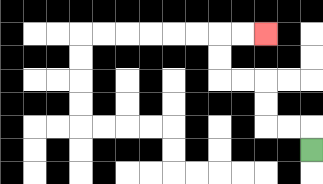{'start': '[13, 6]', 'end': '[11, 1]', 'path_directions': 'U,L,L,U,U,L,L,U,U,R,R', 'path_coordinates': '[[13, 6], [13, 5], [12, 5], [11, 5], [11, 4], [11, 3], [10, 3], [9, 3], [9, 2], [9, 1], [10, 1], [11, 1]]'}